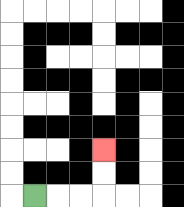{'start': '[1, 8]', 'end': '[4, 6]', 'path_directions': 'R,R,R,U,U', 'path_coordinates': '[[1, 8], [2, 8], [3, 8], [4, 8], [4, 7], [4, 6]]'}